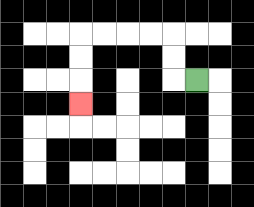{'start': '[8, 3]', 'end': '[3, 4]', 'path_directions': 'L,U,U,L,L,L,L,D,D,D', 'path_coordinates': '[[8, 3], [7, 3], [7, 2], [7, 1], [6, 1], [5, 1], [4, 1], [3, 1], [3, 2], [3, 3], [3, 4]]'}